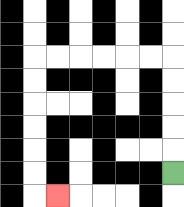{'start': '[7, 7]', 'end': '[2, 8]', 'path_directions': 'U,U,U,U,U,L,L,L,L,L,L,D,D,D,D,D,D,R', 'path_coordinates': '[[7, 7], [7, 6], [7, 5], [7, 4], [7, 3], [7, 2], [6, 2], [5, 2], [4, 2], [3, 2], [2, 2], [1, 2], [1, 3], [1, 4], [1, 5], [1, 6], [1, 7], [1, 8], [2, 8]]'}